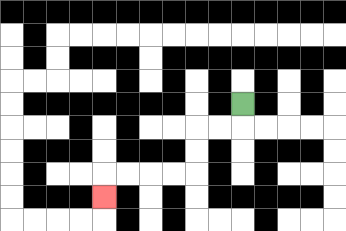{'start': '[10, 4]', 'end': '[4, 8]', 'path_directions': 'D,L,L,D,D,L,L,L,L,D', 'path_coordinates': '[[10, 4], [10, 5], [9, 5], [8, 5], [8, 6], [8, 7], [7, 7], [6, 7], [5, 7], [4, 7], [4, 8]]'}